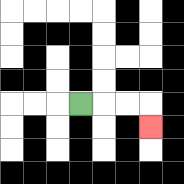{'start': '[3, 4]', 'end': '[6, 5]', 'path_directions': 'R,R,R,D', 'path_coordinates': '[[3, 4], [4, 4], [5, 4], [6, 4], [6, 5]]'}